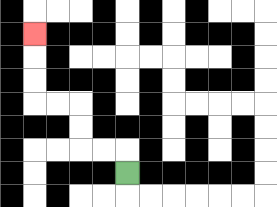{'start': '[5, 7]', 'end': '[1, 1]', 'path_directions': 'U,L,L,U,U,L,L,U,U,U', 'path_coordinates': '[[5, 7], [5, 6], [4, 6], [3, 6], [3, 5], [3, 4], [2, 4], [1, 4], [1, 3], [1, 2], [1, 1]]'}